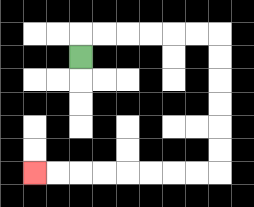{'start': '[3, 2]', 'end': '[1, 7]', 'path_directions': 'U,R,R,R,R,R,R,D,D,D,D,D,D,L,L,L,L,L,L,L,L', 'path_coordinates': '[[3, 2], [3, 1], [4, 1], [5, 1], [6, 1], [7, 1], [8, 1], [9, 1], [9, 2], [9, 3], [9, 4], [9, 5], [9, 6], [9, 7], [8, 7], [7, 7], [6, 7], [5, 7], [4, 7], [3, 7], [2, 7], [1, 7]]'}